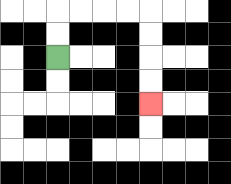{'start': '[2, 2]', 'end': '[6, 4]', 'path_directions': 'U,U,R,R,R,R,D,D,D,D', 'path_coordinates': '[[2, 2], [2, 1], [2, 0], [3, 0], [4, 0], [5, 0], [6, 0], [6, 1], [6, 2], [6, 3], [6, 4]]'}